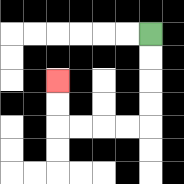{'start': '[6, 1]', 'end': '[2, 3]', 'path_directions': 'D,D,D,D,L,L,L,L,U,U', 'path_coordinates': '[[6, 1], [6, 2], [6, 3], [6, 4], [6, 5], [5, 5], [4, 5], [3, 5], [2, 5], [2, 4], [2, 3]]'}